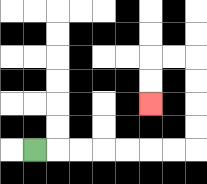{'start': '[1, 6]', 'end': '[6, 4]', 'path_directions': 'R,R,R,R,R,R,R,U,U,U,U,L,L,D,D', 'path_coordinates': '[[1, 6], [2, 6], [3, 6], [4, 6], [5, 6], [6, 6], [7, 6], [8, 6], [8, 5], [8, 4], [8, 3], [8, 2], [7, 2], [6, 2], [6, 3], [6, 4]]'}